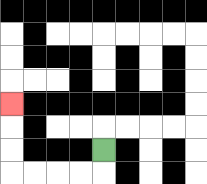{'start': '[4, 6]', 'end': '[0, 4]', 'path_directions': 'D,L,L,L,L,U,U,U', 'path_coordinates': '[[4, 6], [4, 7], [3, 7], [2, 7], [1, 7], [0, 7], [0, 6], [0, 5], [0, 4]]'}